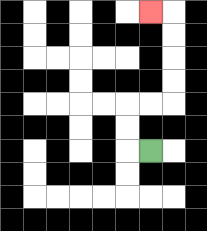{'start': '[6, 6]', 'end': '[6, 0]', 'path_directions': 'L,U,U,R,R,U,U,U,U,L', 'path_coordinates': '[[6, 6], [5, 6], [5, 5], [5, 4], [6, 4], [7, 4], [7, 3], [7, 2], [7, 1], [7, 0], [6, 0]]'}